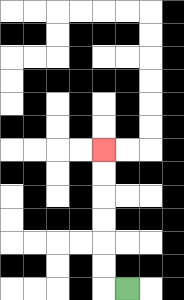{'start': '[5, 12]', 'end': '[4, 6]', 'path_directions': 'L,U,U,U,U,U,U', 'path_coordinates': '[[5, 12], [4, 12], [4, 11], [4, 10], [4, 9], [4, 8], [4, 7], [4, 6]]'}